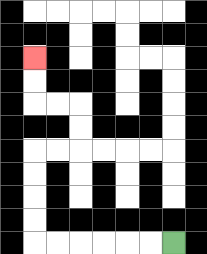{'start': '[7, 10]', 'end': '[1, 2]', 'path_directions': 'L,L,L,L,L,L,U,U,U,U,R,R,U,U,L,L,U,U', 'path_coordinates': '[[7, 10], [6, 10], [5, 10], [4, 10], [3, 10], [2, 10], [1, 10], [1, 9], [1, 8], [1, 7], [1, 6], [2, 6], [3, 6], [3, 5], [3, 4], [2, 4], [1, 4], [1, 3], [1, 2]]'}